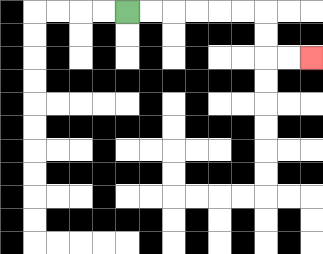{'start': '[5, 0]', 'end': '[13, 2]', 'path_directions': 'R,R,R,R,R,R,D,D,R,R', 'path_coordinates': '[[5, 0], [6, 0], [7, 0], [8, 0], [9, 0], [10, 0], [11, 0], [11, 1], [11, 2], [12, 2], [13, 2]]'}